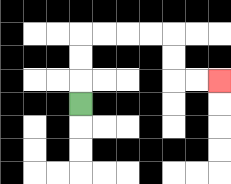{'start': '[3, 4]', 'end': '[9, 3]', 'path_directions': 'U,U,U,R,R,R,R,D,D,R,R', 'path_coordinates': '[[3, 4], [3, 3], [3, 2], [3, 1], [4, 1], [5, 1], [6, 1], [7, 1], [7, 2], [7, 3], [8, 3], [9, 3]]'}